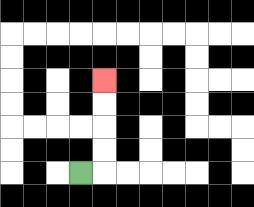{'start': '[3, 7]', 'end': '[4, 3]', 'path_directions': 'R,U,U,U,U', 'path_coordinates': '[[3, 7], [4, 7], [4, 6], [4, 5], [4, 4], [4, 3]]'}